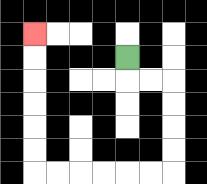{'start': '[5, 2]', 'end': '[1, 1]', 'path_directions': 'D,R,R,D,D,D,D,L,L,L,L,L,L,U,U,U,U,U,U', 'path_coordinates': '[[5, 2], [5, 3], [6, 3], [7, 3], [7, 4], [7, 5], [7, 6], [7, 7], [6, 7], [5, 7], [4, 7], [3, 7], [2, 7], [1, 7], [1, 6], [1, 5], [1, 4], [1, 3], [1, 2], [1, 1]]'}